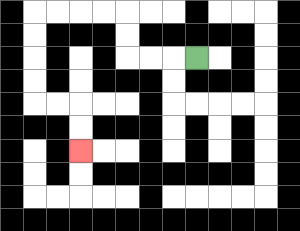{'start': '[8, 2]', 'end': '[3, 6]', 'path_directions': 'L,L,L,U,U,L,L,L,L,D,D,D,D,R,R,D,D', 'path_coordinates': '[[8, 2], [7, 2], [6, 2], [5, 2], [5, 1], [5, 0], [4, 0], [3, 0], [2, 0], [1, 0], [1, 1], [1, 2], [1, 3], [1, 4], [2, 4], [3, 4], [3, 5], [3, 6]]'}